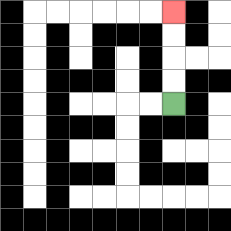{'start': '[7, 4]', 'end': '[7, 0]', 'path_directions': 'U,U,U,U', 'path_coordinates': '[[7, 4], [7, 3], [7, 2], [7, 1], [7, 0]]'}